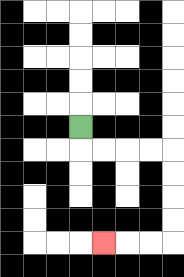{'start': '[3, 5]', 'end': '[4, 10]', 'path_directions': 'D,R,R,R,R,D,D,D,D,L,L,L', 'path_coordinates': '[[3, 5], [3, 6], [4, 6], [5, 6], [6, 6], [7, 6], [7, 7], [7, 8], [7, 9], [7, 10], [6, 10], [5, 10], [4, 10]]'}